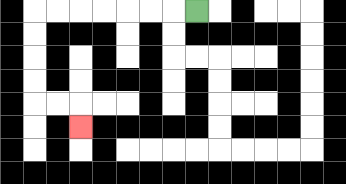{'start': '[8, 0]', 'end': '[3, 5]', 'path_directions': 'L,L,L,L,L,L,L,D,D,D,D,R,R,D', 'path_coordinates': '[[8, 0], [7, 0], [6, 0], [5, 0], [4, 0], [3, 0], [2, 0], [1, 0], [1, 1], [1, 2], [1, 3], [1, 4], [2, 4], [3, 4], [3, 5]]'}